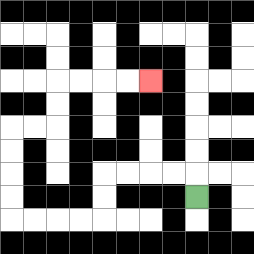{'start': '[8, 8]', 'end': '[6, 3]', 'path_directions': 'U,L,L,L,L,D,D,L,L,L,L,U,U,U,U,R,R,U,U,R,R,R,R', 'path_coordinates': '[[8, 8], [8, 7], [7, 7], [6, 7], [5, 7], [4, 7], [4, 8], [4, 9], [3, 9], [2, 9], [1, 9], [0, 9], [0, 8], [0, 7], [0, 6], [0, 5], [1, 5], [2, 5], [2, 4], [2, 3], [3, 3], [4, 3], [5, 3], [6, 3]]'}